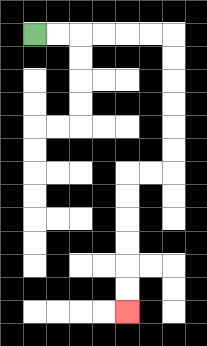{'start': '[1, 1]', 'end': '[5, 13]', 'path_directions': 'R,R,R,R,R,R,D,D,D,D,D,D,L,L,D,D,D,D,D,D', 'path_coordinates': '[[1, 1], [2, 1], [3, 1], [4, 1], [5, 1], [6, 1], [7, 1], [7, 2], [7, 3], [7, 4], [7, 5], [7, 6], [7, 7], [6, 7], [5, 7], [5, 8], [5, 9], [5, 10], [5, 11], [5, 12], [5, 13]]'}